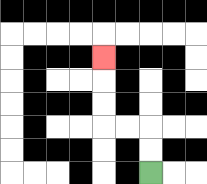{'start': '[6, 7]', 'end': '[4, 2]', 'path_directions': 'U,U,L,L,U,U,U', 'path_coordinates': '[[6, 7], [6, 6], [6, 5], [5, 5], [4, 5], [4, 4], [4, 3], [4, 2]]'}